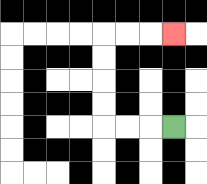{'start': '[7, 5]', 'end': '[7, 1]', 'path_directions': 'L,L,L,U,U,U,U,R,R,R', 'path_coordinates': '[[7, 5], [6, 5], [5, 5], [4, 5], [4, 4], [4, 3], [4, 2], [4, 1], [5, 1], [6, 1], [7, 1]]'}